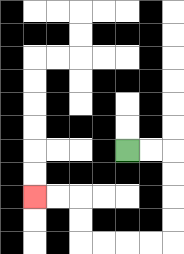{'start': '[5, 6]', 'end': '[1, 8]', 'path_directions': 'R,R,D,D,D,D,L,L,L,L,U,U,L,L', 'path_coordinates': '[[5, 6], [6, 6], [7, 6], [7, 7], [7, 8], [7, 9], [7, 10], [6, 10], [5, 10], [4, 10], [3, 10], [3, 9], [3, 8], [2, 8], [1, 8]]'}